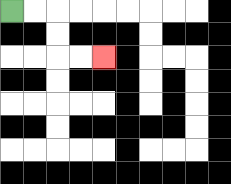{'start': '[0, 0]', 'end': '[4, 2]', 'path_directions': 'R,R,D,D,R,R', 'path_coordinates': '[[0, 0], [1, 0], [2, 0], [2, 1], [2, 2], [3, 2], [4, 2]]'}